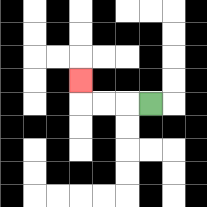{'start': '[6, 4]', 'end': '[3, 3]', 'path_directions': 'L,L,L,U', 'path_coordinates': '[[6, 4], [5, 4], [4, 4], [3, 4], [3, 3]]'}